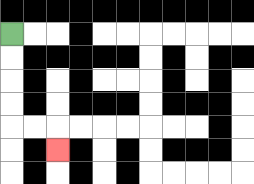{'start': '[0, 1]', 'end': '[2, 6]', 'path_directions': 'D,D,D,D,R,R,D', 'path_coordinates': '[[0, 1], [0, 2], [0, 3], [0, 4], [0, 5], [1, 5], [2, 5], [2, 6]]'}